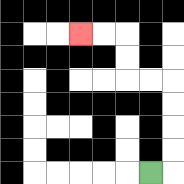{'start': '[6, 7]', 'end': '[3, 1]', 'path_directions': 'R,U,U,U,U,L,L,U,U,L,L', 'path_coordinates': '[[6, 7], [7, 7], [7, 6], [7, 5], [7, 4], [7, 3], [6, 3], [5, 3], [5, 2], [5, 1], [4, 1], [3, 1]]'}